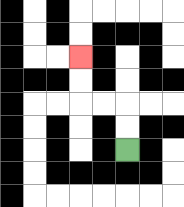{'start': '[5, 6]', 'end': '[3, 2]', 'path_directions': 'U,U,L,L,U,U', 'path_coordinates': '[[5, 6], [5, 5], [5, 4], [4, 4], [3, 4], [3, 3], [3, 2]]'}